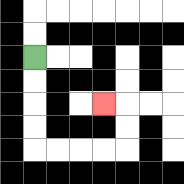{'start': '[1, 2]', 'end': '[4, 4]', 'path_directions': 'D,D,D,D,R,R,R,R,U,U,L', 'path_coordinates': '[[1, 2], [1, 3], [1, 4], [1, 5], [1, 6], [2, 6], [3, 6], [4, 6], [5, 6], [5, 5], [5, 4], [4, 4]]'}